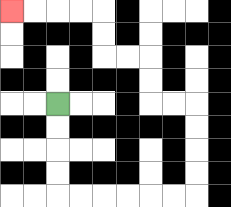{'start': '[2, 4]', 'end': '[0, 0]', 'path_directions': 'D,D,D,D,R,R,R,R,R,R,U,U,U,U,L,L,U,U,L,L,U,U,L,L,L,L', 'path_coordinates': '[[2, 4], [2, 5], [2, 6], [2, 7], [2, 8], [3, 8], [4, 8], [5, 8], [6, 8], [7, 8], [8, 8], [8, 7], [8, 6], [8, 5], [8, 4], [7, 4], [6, 4], [6, 3], [6, 2], [5, 2], [4, 2], [4, 1], [4, 0], [3, 0], [2, 0], [1, 0], [0, 0]]'}